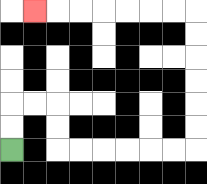{'start': '[0, 6]', 'end': '[1, 0]', 'path_directions': 'U,U,R,R,D,D,R,R,R,R,R,R,U,U,U,U,U,U,L,L,L,L,L,L,L', 'path_coordinates': '[[0, 6], [0, 5], [0, 4], [1, 4], [2, 4], [2, 5], [2, 6], [3, 6], [4, 6], [5, 6], [6, 6], [7, 6], [8, 6], [8, 5], [8, 4], [8, 3], [8, 2], [8, 1], [8, 0], [7, 0], [6, 0], [5, 0], [4, 0], [3, 0], [2, 0], [1, 0]]'}